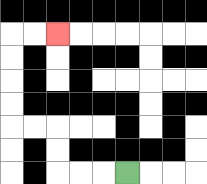{'start': '[5, 7]', 'end': '[2, 1]', 'path_directions': 'L,L,L,U,U,L,L,U,U,U,U,R,R', 'path_coordinates': '[[5, 7], [4, 7], [3, 7], [2, 7], [2, 6], [2, 5], [1, 5], [0, 5], [0, 4], [0, 3], [0, 2], [0, 1], [1, 1], [2, 1]]'}